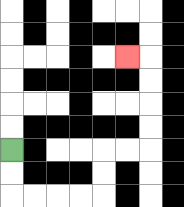{'start': '[0, 6]', 'end': '[5, 2]', 'path_directions': 'D,D,R,R,R,R,U,U,R,R,U,U,U,U,L', 'path_coordinates': '[[0, 6], [0, 7], [0, 8], [1, 8], [2, 8], [3, 8], [4, 8], [4, 7], [4, 6], [5, 6], [6, 6], [6, 5], [6, 4], [6, 3], [6, 2], [5, 2]]'}